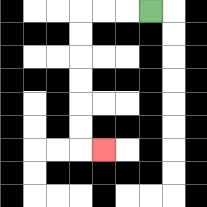{'start': '[6, 0]', 'end': '[4, 6]', 'path_directions': 'L,L,L,D,D,D,D,D,D,R', 'path_coordinates': '[[6, 0], [5, 0], [4, 0], [3, 0], [3, 1], [3, 2], [3, 3], [3, 4], [3, 5], [3, 6], [4, 6]]'}